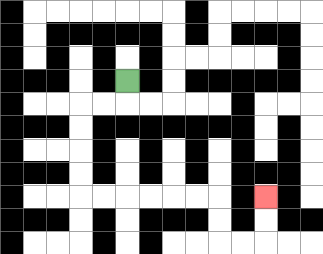{'start': '[5, 3]', 'end': '[11, 8]', 'path_directions': 'D,L,L,D,D,D,D,R,R,R,R,R,R,D,D,R,R,U,U', 'path_coordinates': '[[5, 3], [5, 4], [4, 4], [3, 4], [3, 5], [3, 6], [3, 7], [3, 8], [4, 8], [5, 8], [6, 8], [7, 8], [8, 8], [9, 8], [9, 9], [9, 10], [10, 10], [11, 10], [11, 9], [11, 8]]'}